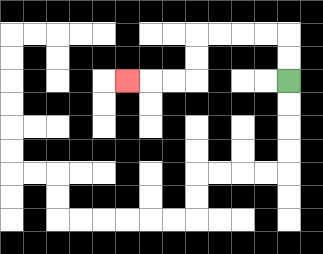{'start': '[12, 3]', 'end': '[5, 3]', 'path_directions': 'U,U,L,L,L,L,D,D,L,L,L', 'path_coordinates': '[[12, 3], [12, 2], [12, 1], [11, 1], [10, 1], [9, 1], [8, 1], [8, 2], [8, 3], [7, 3], [6, 3], [5, 3]]'}